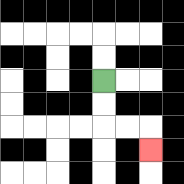{'start': '[4, 3]', 'end': '[6, 6]', 'path_directions': 'D,D,R,R,D', 'path_coordinates': '[[4, 3], [4, 4], [4, 5], [5, 5], [6, 5], [6, 6]]'}